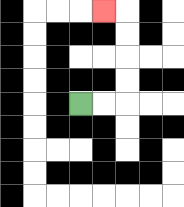{'start': '[3, 4]', 'end': '[4, 0]', 'path_directions': 'R,R,U,U,U,U,L', 'path_coordinates': '[[3, 4], [4, 4], [5, 4], [5, 3], [5, 2], [5, 1], [5, 0], [4, 0]]'}